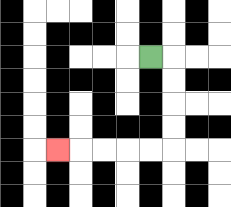{'start': '[6, 2]', 'end': '[2, 6]', 'path_directions': 'R,D,D,D,D,L,L,L,L,L', 'path_coordinates': '[[6, 2], [7, 2], [7, 3], [7, 4], [7, 5], [7, 6], [6, 6], [5, 6], [4, 6], [3, 6], [2, 6]]'}